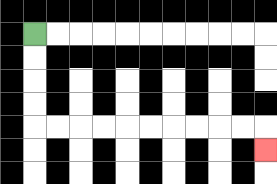{'start': '[1, 1]', 'end': '[11, 6]', 'path_directions': 'D,D,D,D,R,R,R,R,R,R,R,R,R,R,D', 'path_coordinates': '[[1, 1], [1, 2], [1, 3], [1, 4], [1, 5], [2, 5], [3, 5], [4, 5], [5, 5], [6, 5], [7, 5], [8, 5], [9, 5], [10, 5], [11, 5], [11, 6]]'}